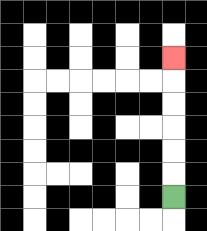{'start': '[7, 8]', 'end': '[7, 2]', 'path_directions': 'U,U,U,U,U,U', 'path_coordinates': '[[7, 8], [7, 7], [7, 6], [7, 5], [7, 4], [7, 3], [7, 2]]'}